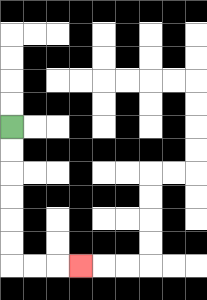{'start': '[0, 5]', 'end': '[3, 11]', 'path_directions': 'D,D,D,D,D,D,R,R,R', 'path_coordinates': '[[0, 5], [0, 6], [0, 7], [0, 8], [0, 9], [0, 10], [0, 11], [1, 11], [2, 11], [3, 11]]'}